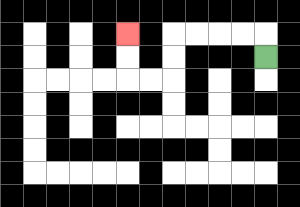{'start': '[11, 2]', 'end': '[5, 1]', 'path_directions': 'U,L,L,L,L,D,D,L,L,U,U', 'path_coordinates': '[[11, 2], [11, 1], [10, 1], [9, 1], [8, 1], [7, 1], [7, 2], [7, 3], [6, 3], [5, 3], [5, 2], [5, 1]]'}